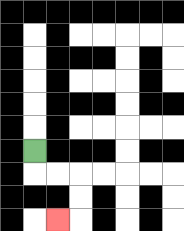{'start': '[1, 6]', 'end': '[2, 9]', 'path_directions': 'D,R,R,D,D,L', 'path_coordinates': '[[1, 6], [1, 7], [2, 7], [3, 7], [3, 8], [3, 9], [2, 9]]'}